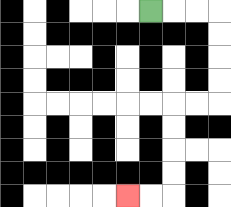{'start': '[6, 0]', 'end': '[5, 8]', 'path_directions': 'R,R,R,D,D,D,D,L,L,D,D,D,D,L,L', 'path_coordinates': '[[6, 0], [7, 0], [8, 0], [9, 0], [9, 1], [9, 2], [9, 3], [9, 4], [8, 4], [7, 4], [7, 5], [7, 6], [7, 7], [7, 8], [6, 8], [5, 8]]'}